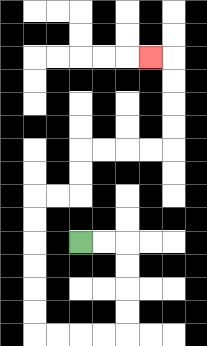{'start': '[3, 10]', 'end': '[6, 2]', 'path_directions': 'R,R,D,D,D,D,L,L,L,L,U,U,U,U,U,U,R,R,U,U,R,R,R,R,U,U,U,U,L', 'path_coordinates': '[[3, 10], [4, 10], [5, 10], [5, 11], [5, 12], [5, 13], [5, 14], [4, 14], [3, 14], [2, 14], [1, 14], [1, 13], [1, 12], [1, 11], [1, 10], [1, 9], [1, 8], [2, 8], [3, 8], [3, 7], [3, 6], [4, 6], [5, 6], [6, 6], [7, 6], [7, 5], [7, 4], [7, 3], [7, 2], [6, 2]]'}